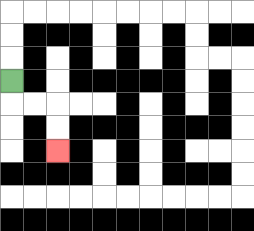{'start': '[0, 3]', 'end': '[2, 6]', 'path_directions': 'D,R,R,D,D', 'path_coordinates': '[[0, 3], [0, 4], [1, 4], [2, 4], [2, 5], [2, 6]]'}